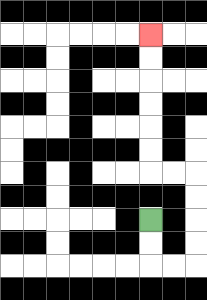{'start': '[6, 9]', 'end': '[6, 1]', 'path_directions': 'D,D,R,R,U,U,U,U,L,L,U,U,U,U,U,U', 'path_coordinates': '[[6, 9], [6, 10], [6, 11], [7, 11], [8, 11], [8, 10], [8, 9], [8, 8], [8, 7], [7, 7], [6, 7], [6, 6], [6, 5], [6, 4], [6, 3], [6, 2], [6, 1]]'}